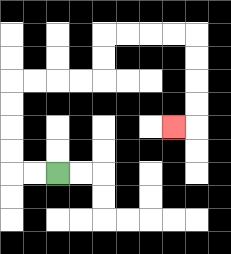{'start': '[2, 7]', 'end': '[7, 5]', 'path_directions': 'L,L,U,U,U,U,R,R,R,R,U,U,R,R,R,R,D,D,D,D,L', 'path_coordinates': '[[2, 7], [1, 7], [0, 7], [0, 6], [0, 5], [0, 4], [0, 3], [1, 3], [2, 3], [3, 3], [4, 3], [4, 2], [4, 1], [5, 1], [6, 1], [7, 1], [8, 1], [8, 2], [8, 3], [8, 4], [8, 5], [7, 5]]'}